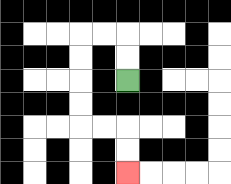{'start': '[5, 3]', 'end': '[5, 7]', 'path_directions': 'U,U,L,L,D,D,D,D,R,R,D,D', 'path_coordinates': '[[5, 3], [5, 2], [5, 1], [4, 1], [3, 1], [3, 2], [3, 3], [3, 4], [3, 5], [4, 5], [5, 5], [5, 6], [5, 7]]'}